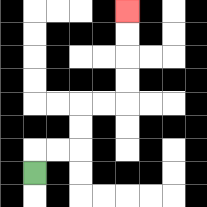{'start': '[1, 7]', 'end': '[5, 0]', 'path_directions': 'U,R,R,U,U,R,R,U,U,U,U', 'path_coordinates': '[[1, 7], [1, 6], [2, 6], [3, 6], [3, 5], [3, 4], [4, 4], [5, 4], [5, 3], [5, 2], [5, 1], [5, 0]]'}